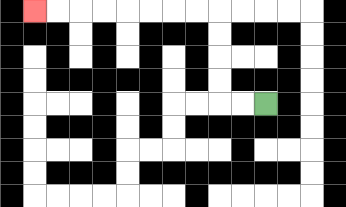{'start': '[11, 4]', 'end': '[1, 0]', 'path_directions': 'L,L,U,U,U,U,L,L,L,L,L,L,L,L', 'path_coordinates': '[[11, 4], [10, 4], [9, 4], [9, 3], [9, 2], [9, 1], [9, 0], [8, 0], [7, 0], [6, 0], [5, 0], [4, 0], [3, 0], [2, 0], [1, 0]]'}